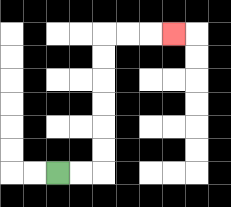{'start': '[2, 7]', 'end': '[7, 1]', 'path_directions': 'R,R,U,U,U,U,U,U,R,R,R', 'path_coordinates': '[[2, 7], [3, 7], [4, 7], [4, 6], [4, 5], [4, 4], [4, 3], [4, 2], [4, 1], [5, 1], [6, 1], [7, 1]]'}